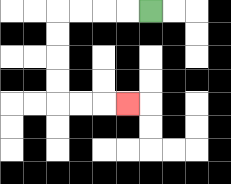{'start': '[6, 0]', 'end': '[5, 4]', 'path_directions': 'L,L,L,L,D,D,D,D,R,R,R', 'path_coordinates': '[[6, 0], [5, 0], [4, 0], [3, 0], [2, 0], [2, 1], [2, 2], [2, 3], [2, 4], [3, 4], [4, 4], [5, 4]]'}